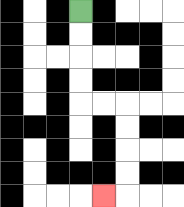{'start': '[3, 0]', 'end': '[4, 8]', 'path_directions': 'D,D,D,D,R,R,D,D,D,D,L', 'path_coordinates': '[[3, 0], [3, 1], [3, 2], [3, 3], [3, 4], [4, 4], [5, 4], [5, 5], [5, 6], [5, 7], [5, 8], [4, 8]]'}